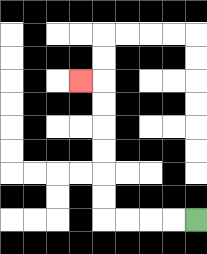{'start': '[8, 9]', 'end': '[3, 3]', 'path_directions': 'L,L,L,L,U,U,U,U,U,U,L', 'path_coordinates': '[[8, 9], [7, 9], [6, 9], [5, 9], [4, 9], [4, 8], [4, 7], [4, 6], [4, 5], [4, 4], [4, 3], [3, 3]]'}